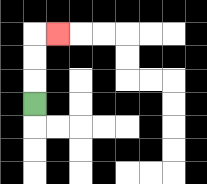{'start': '[1, 4]', 'end': '[2, 1]', 'path_directions': 'U,U,U,R', 'path_coordinates': '[[1, 4], [1, 3], [1, 2], [1, 1], [2, 1]]'}